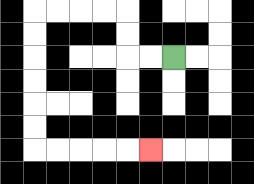{'start': '[7, 2]', 'end': '[6, 6]', 'path_directions': 'L,L,U,U,L,L,L,L,D,D,D,D,D,D,R,R,R,R,R', 'path_coordinates': '[[7, 2], [6, 2], [5, 2], [5, 1], [5, 0], [4, 0], [3, 0], [2, 0], [1, 0], [1, 1], [1, 2], [1, 3], [1, 4], [1, 5], [1, 6], [2, 6], [3, 6], [4, 6], [5, 6], [6, 6]]'}